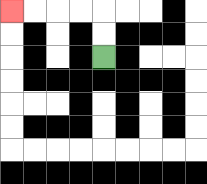{'start': '[4, 2]', 'end': '[0, 0]', 'path_directions': 'U,U,L,L,L,L', 'path_coordinates': '[[4, 2], [4, 1], [4, 0], [3, 0], [2, 0], [1, 0], [0, 0]]'}